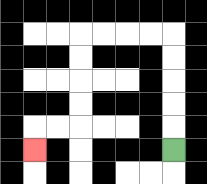{'start': '[7, 6]', 'end': '[1, 6]', 'path_directions': 'U,U,U,U,U,L,L,L,L,D,D,D,D,L,L,D', 'path_coordinates': '[[7, 6], [7, 5], [7, 4], [7, 3], [7, 2], [7, 1], [6, 1], [5, 1], [4, 1], [3, 1], [3, 2], [3, 3], [3, 4], [3, 5], [2, 5], [1, 5], [1, 6]]'}